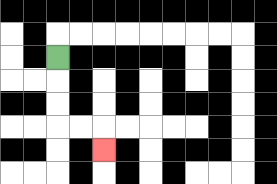{'start': '[2, 2]', 'end': '[4, 6]', 'path_directions': 'D,D,D,R,R,D', 'path_coordinates': '[[2, 2], [2, 3], [2, 4], [2, 5], [3, 5], [4, 5], [4, 6]]'}